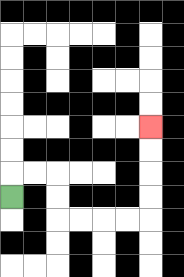{'start': '[0, 8]', 'end': '[6, 5]', 'path_directions': 'U,R,R,D,D,R,R,R,R,U,U,U,U', 'path_coordinates': '[[0, 8], [0, 7], [1, 7], [2, 7], [2, 8], [2, 9], [3, 9], [4, 9], [5, 9], [6, 9], [6, 8], [6, 7], [6, 6], [6, 5]]'}